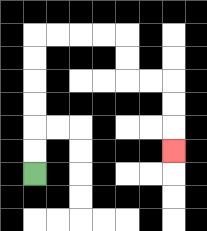{'start': '[1, 7]', 'end': '[7, 6]', 'path_directions': 'U,U,U,U,U,U,R,R,R,R,D,D,R,R,D,D,D', 'path_coordinates': '[[1, 7], [1, 6], [1, 5], [1, 4], [1, 3], [1, 2], [1, 1], [2, 1], [3, 1], [4, 1], [5, 1], [5, 2], [5, 3], [6, 3], [7, 3], [7, 4], [7, 5], [7, 6]]'}